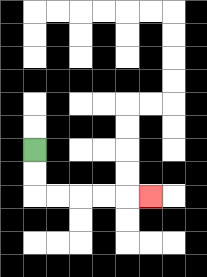{'start': '[1, 6]', 'end': '[6, 8]', 'path_directions': 'D,D,R,R,R,R,R', 'path_coordinates': '[[1, 6], [1, 7], [1, 8], [2, 8], [3, 8], [4, 8], [5, 8], [6, 8]]'}